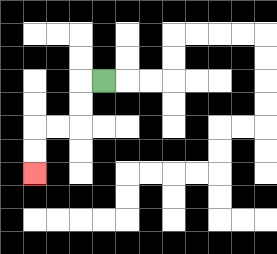{'start': '[4, 3]', 'end': '[1, 7]', 'path_directions': 'L,D,D,L,L,D,D', 'path_coordinates': '[[4, 3], [3, 3], [3, 4], [3, 5], [2, 5], [1, 5], [1, 6], [1, 7]]'}